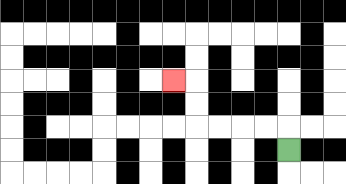{'start': '[12, 6]', 'end': '[7, 3]', 'path_directions': 'U,L,L,L,L,U,U,L', 'path_coordinates': '[[12, 6], [12, 5], [11, 5], [10, 5], [9, 5], [8, 5], [8, 4], [8, 3], [7, 3]]'}